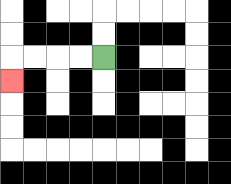{'start': '[4, 2]', 'end': '[0, 3]', 'path_directions': 'L,L,L,L,D', 'path_coordinates': '[[4, 2], [3, 2], [2, 2], [1, 2], [0, 2], [0, 3]]'}